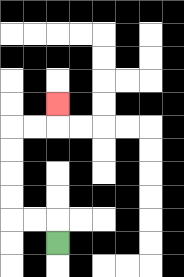{'start': '[2, 10]', 'end': '[2, 4]', 'path_directions': 'U,L,L,U,U,U,U,R,R,U', 'path_coordinates': '[[2, 10], [2, 9], [1, 9], [0, 9], [0, 8], [0, 7], [0, 6], [0, 5], [1, 5], [2, 5], [2, 4]]'}